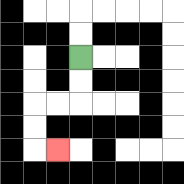{'start': '[3, 2]', 'end': '[2, 6]', 'path_directions': 'D,D,L,L,D,D,R', 'path_coordinates': '[[3, 2], [3, 3], [3, 4], [2, 4], [1, 4], [1, 5], [1, 6], [2, 6]]'}